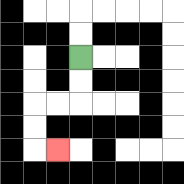{'start': '[3, 2]', 'end': '[2, 6]', 'path_directions': 'D,D,L,L,D,D,R', 'path_coordinates': '[[3, 2], [3, 3], [3, 4], [2, 4], [1, 4], [1, 5], [1, 6], [2, 6]]'}